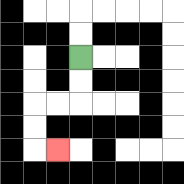{'start': '[3, 2]', 'end': '[2, 6]', 'path_directions': 'D,D,L,L,D,D,R', 'path_coordinates': '[[3, 2], [3, 3], [3, 4], [2, 4], [1, 4], [1, 5], [1, 6], [2, 6]]'}